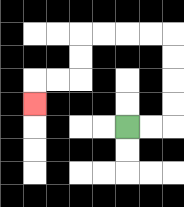{'start': '[5, 5]', 'end': '[1, 4]', 'path_directions': 'R,R,U,U,U,U,L,L,L,L,D,D,L,L,D', 'path_coordinates': '[[5, 5], [6, 5], [7, 5], [7, 4], [7, 3], [7, 2], [7, 1], [6, 1], [5, 1], [4, 1], [3, 1], [3, 2], [3, 3], [2, 3], [1, 3], [1, 4]]'}